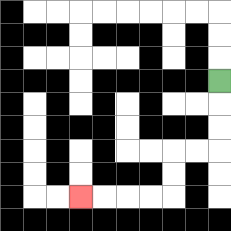{'start': '[9, 3]', 'end': '[3, 8]', 'path_directions': 'D,D,D,L,L,D,D,L,L,L,L', 'path_coordinates': '[[9, 3], [9, 4], [9, 5], [9, 6], [8, 6], [7, 6], [7, 7], [7, 8], [6, 8], [5, 8], [4, 8], [3, 8]]'}